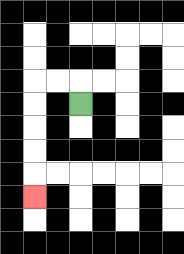{'start': '[3, 4]', 'end': '[1, 8]', 'path_directions': 'U,L,L,D,D,D,D,D', 'path_coordinates': '[[3, 4], [3, 3], [2, 3], [1, 3], [1, 4], [1, 5], [1, 6], [1, 7], [1, 8]]'}